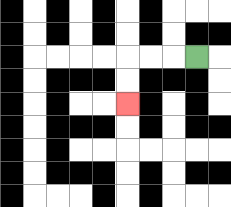{'start': '[8, 2]', 'end': '[5, 4]', 'path_directions': 'L,L,L,D,D', 'path_coordinates': '[[8, 2], [7, 2], [6, 2], [5, 2], [5, 3], [5, 4]]'}